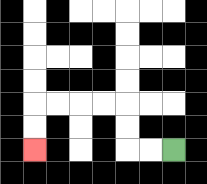{'start': '[7, 6]', 'end': '[1, 6]', 'path_directions': 'L,L,U,U,L,L,L,L,D,D', 'path_coordinates': '[[7, 6], [6, 6], [5, 6], [5, 5], [5, 4], [4, 4], [3, 4], [2, 4], [1, 4], [1, 5], [1, 6]]'}